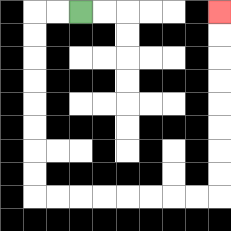{'start': '[3, 0]', 'end': '[9, 0]', 'path_directions': 'L,L,D,D,D,D,D,D,D,D,R,R,R,R,R,R,R,R,U,U,U,U,U,U,U,U', 'path_coordinates': '[[3, 0], [2, 0], [1, 0], [1, 1], [1, 2], [1, 3], [1, 4], [1, 5], [1, 6], [1, 7], [1, 8], [2, 8], [3, 8], [4, 8], [5, 8], [6, 8], [7, 8], [8, 8], [9, 8], [9, 7], [9, 6], [9, 5], [9, 4], [9, 3], [9, 2], [9, 1], [9, 0]]'}